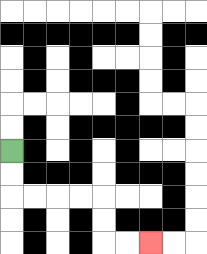{'start': '[0, 6]', 'end': '[6, 10]', 'path_directions': 'D,D,R,R,R,R,D,D,R,R', 'path_coordinates': '[[0, 6], [0, 7], [0, 8], [1, 8], [2, 8], [3, 8], [4, 8], [4, 9], [4, 10], [5, 10], [6, 10]]'}